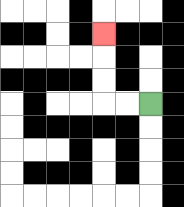{'start': '[6, 4]', 'end': '[4, 1]', 'path_directions': 'L,L,U,U,U', 'path_coordinates': '[[6, 4], [5, 4], [4, 4], [4, 3], [4, 2], [4, 1]]'}